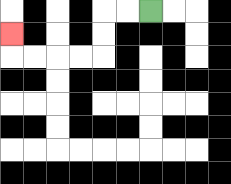{'start': '[6, 0]', 'end': '[0, 1]', 'path_directions': 'L,L,D,D,L,L,L,L,U', 'path_coordinates': '[[6, 0], [5, 0], [4, 0], [4, 1], [4, 2], [3, 2], [2, 2], [1, 2], [0, 2], [0, 1]]'}